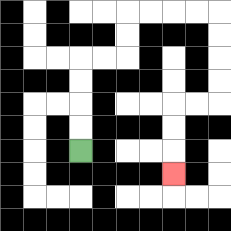{'start': '[3, 6]', 'end': '[7, 7]', 'path_directions': 'U,U,U,U,R,R,U,U,R,R,R,R,D,D,D,D,L,L,D,D,D', 'path_coordinates': '[[3, 6], [3, 5], [3, 4], [3, 3], [3, 2], [4, 2], [5, 2], [5, 1], [5, 0], [6, 0], [7, 0], [8, 0], [9, 0], [9, 1], [9, 2], [9, 3], [9, 4], [8, 4], [7, 4], [7, 5], [7, 6], [7, 7]]'}